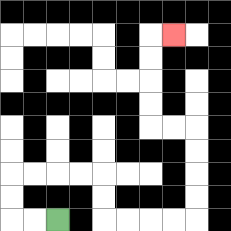{'start': '[2, 9]', 'end': '[7, 1]', 'path_directions': 'L,L,U,U,R,R,R,R,D,D,R,R,R,R,U,U,U,U,L,L,U,U,U,U,R', 'path_coordinates': '[[2, 9], [1, 9], [0, 9], [0, 8], [0, 7], [1, 7], [2, 7], [3, 7], [4, 7], [4, 8], [4, 9], [5, 9], [6, 9], [7, 9], [8, 9], [8, 8], [8, 7], [8, 6], [8, 5], [7, 5], [6, 5], [6, 4], [6, 3], [6, 2], [6, 1], [7, 1]]'}